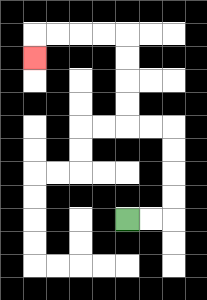{'start': '[5, 9]', 'end': '[1, 2]', 'path_directions': 'R,R,U,U,U,U,L,L,U,U,U,U,L,L,L,L,D', 'path_coordinates': '[[5, 9], [6, 9], [7, 9], [7, 8], [7, 7], [7, 6], [7, 5], [6, 5], [5, 5], [5, 4], [5, 3], [5, 2], [5, 1], [4, 1], [3, 1], [2, 1], [1, 1], [1, 2]]'}